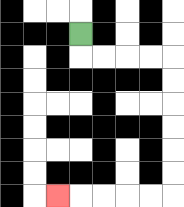{'start': '[3, 1]', 'end': '[2, 8]', 'path_directions': 'D,R,R,R,R,D,D,D,D,D,D,L,L,L,L,L', 'path_coordinates': '[[3, 1], [3, 2], [4, 2], [5, 2], [6, 2], [7, 2], [7, 3], [7, 4], [7, 5], [7, 6], [7, 7], [7, 8], [6, 8], [5, 8], [4, 8], [3, 8], [2, 8]]'}